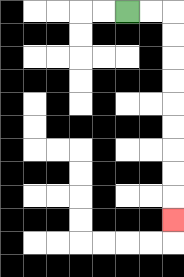{'start': '[5, 0]', 'end': '[7, 9]', 'path_directions': 'R,R,D,D,D,D,D,D,D,D,D', 'path_coordinates': '[[5, 0], [6, 0], [7, 0], [7, 1], [7, 2], [7, 3], [7, 4], [7, 5], [7, 6], [7, 7], [7, 8], [7, 9]]'}